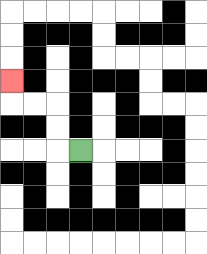{'start': '[3, 6]', 'end': '[0, 3]', 'path_directions': 'L,U,U,L,L,U', 'path_coordinates': '[[3, 6], [2, 6], [2, 5], [2, 4], [1, 4], [0, 4], [0, 3]]'}